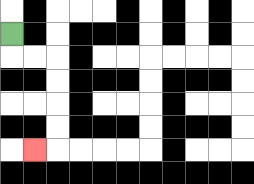{'start': '[0, 1]', 'end': '[1, 6]', 'path_directions': 'D,R,R,D,D,D,D,L', 'path_coordinates': '[[0, 1], [0, 2], [1, 2], [2, 2], [2, 3], [2, 4], [2, 5], [2, 6], [1, 6]]'}